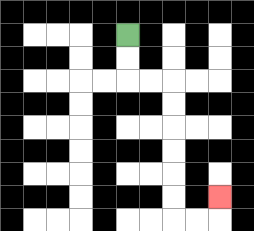{'start': '[5, 1]', 'end': '[9, 8]', 'path_directions': 'D,D,R,R,D,D,D,D,D,D,R,R,U', 'path_coordinates': '[[5, 1], [5, 2], [5, 3], [6, 3], [7, 3], [7, 4], [7, 5], [7, 6], [7, 7], [7, 8], [7, 9], [8, 9], [9, 9], [9, 8]]'}